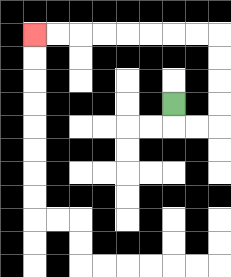{'start': '[7, 4]', 'end': '[1, 1]', 'path_directions': 'D,R,R,U,U,U,U,L,L,L,L,L,L,L,L', 'path_coordinates': '[[7, 4], [7, 5], [8, 5], [9, 5], [9, 4], [9, 3], [9, 2], [9, 1], [8, 1], [7, 1], [6, 1], [5, 1], [4, 1], [3, 1], [2, 1], [1, 1]]'}